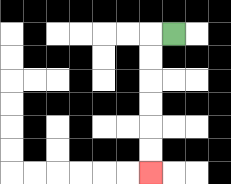{'start': '[7, 1]', 'end': '[6, 7]', 'path_directions': 'L,D,D,D,D,D,D', 'path_coordinates': '[[7, 1], [6, 1], [6, 2], [6, 3], [6, 4], [6, 5], [6, 6], [6, 7]]'}